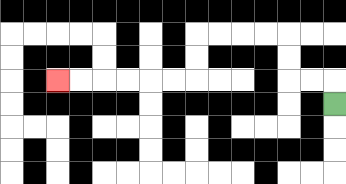{'start': '[14, 4]', 'end': '[2, 3]', 'path_directions': 'U,L,L,U,U,L,L,L,L,D,D,L,L,L,L,L,L', 'path_coordinates': '[[14, 4], [14, 3], [13, 3], [12, 3], [12, 2], [12, 1], [11, 1], [10, 1], [9, 1], [8, 1], [8, 2], [8, 3], [7, 3], [6, 3], [5, 3], [4, 3], [3, 3], [2, 3]]'}